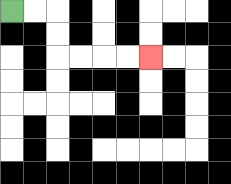{'start': '[0, 0]', 'end': '[6, 2]', 'path_directions': 'R,R,D,D,R,R,R,R', 'path_coordinates': '[[0, 0], [1, 0], [2, 0], [2, 1], [2, 2], [3, 2], [4, 2], [5, 2], [6, 2]]'}